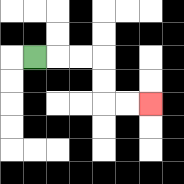{'start': '[1, 2]', 'end': '[6, 4]', 'path_directions': 'R,R,R,D,D,R,R', 'path_coordinates': '[[1, 2], [2, 2], [3, 2], [4, 2], [4, 3], [4, 4], [5, 4], [6, 4]]'}